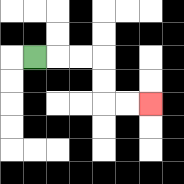{'start': '[1, 2]', 'end': '[6, 4]', 'path_directions': 'R,R,R,D,D,R,R', 'path_coordinates': '[[1, 2], [2, 2], [3, 2], [4, 2], [4, 3], [4, 4], [5, 4], [6, 4]]'}